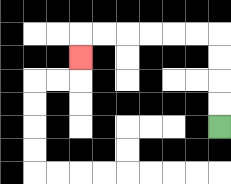{'start': '[9, 5]', 'end': '[3, 2]', 'path_directions': 'U,U,U,U,L,L,L,L,L,L,D', 'path_coordinates': '[[9, 5], [9, 4], [9, 3], [9, 2], [9, 1], [8, 1], [7, 1], [6, 1], [5, 1], [4, 1], [3, 1], [3, 2]]'}